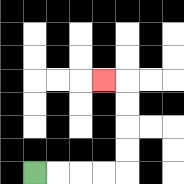{'start': '[1, 7]', 'end': '[4, 3]', 'path_directions': 'R,R,R,R,U,U,U,U,L', 'path_coordinates': '[[1, 7], [2, 7], [3, 7], [4, 7], [5, 7], [5, 6], [5, 5], [5, 4], [5, 3], [4, 3]]'}